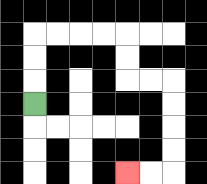{'start': '[1, 4]', 'end': '[5, 7]', 'path_directions': 'U,U,U,R,R,R,R,D,D,R,R,D,D,D,D,L,L', 'path_coordinates': '[[1, 4], [1, 3], [1, 2], [1, 1], [2, 1], [3, 1], [4, 1], [5, 1], [5, 2], [5, 3], [6, 3], [7, 3], [7, 4], [7, 5], [7, 6], [7, 7], [6, 7], [5, 7]]'}